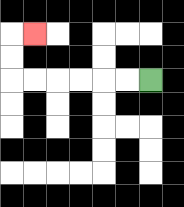{'start': '[6, 3]', 'end': '[1, 1]', 'path_directions': 'L,L,L,L,L,L,U,U,R', 'path_coordinates': '[[6, 3], [5, 3], [4, 3], [3, 3], [2, 3], [1, 3], [0, 3], [0, 2], [0, 1], [1, 1]]'}